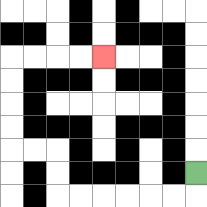{'start': '[8, 7]', 'end': '[4, 2]', 'path_directions': 'D,L,L,L,L,L,L,U,U,L,L,U,U,U,U,R,R,R,R', 'path_coordinates': '[[8, 7], [8, 8], [7, 8], [6, 8], [5, 8], [4, 8], [3, 8], [2, 8], [2, 7], [2, 6], [1, 6], [0, 6], [0, 5], [0, 4], [0, 3], [0, 2], [1, 2], [2, 2], [3, 2], [4, 2]]'}